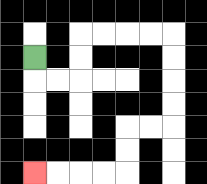{'start': '[1, 2]', 'end': '[1, 7]', 'path_directions': 'D,R,R,U,U,R,R,R,R,D,D,D,D,L,L,D,D,L,L,L,L', 'path_coordinates': '[[1, 2], [1, 3], [2, 3], [3, 3], [3, 2], [3, 1], [4, 1], [5, 1], [6, 1], [7, 1], [7, 2], [7, 3], [7, 4], [7, 5], [6, 5], [5, 5], [5, 6], [5, 7], [4, 7], [3, 7], [2, 7], [1, 7]]'}